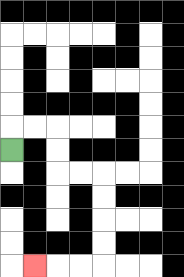{'start': '[0, 6]', 'end': '[1, 11]', 'path_directions': 'U,R,R,D,D,R,R,D,D,D,D,L,L,L', 'path_coordinates': '[[0, 6], [0, 5], [1, 5], [2, 5], [2, 6], [2, 7], [3, 7], [4, 7], [4, 8], [4, 9], [4, 10], [4, 11], [3, 11], [2, 11], [1, 11]]'}